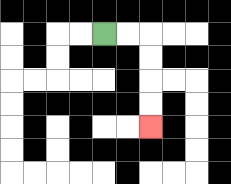{'start': '[4, 1]', 'end': '[6, 5]', 'path_directions': 'R,R,D,D,D,D', 'path_coordinates': '[[4, 1], [5, 1], [6, 1], [6, 2], [6, 3], [6, 4], [6, 5]]'}